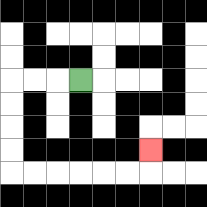{'start': '[3, 3]', 'end': '[6, 6]', 'path_directions': 'L,L,L,D,D,D,D,R,R,R,R,R,R,U', 'path_coordinates': '[[3, 3], [2, 3], [1, 3], [0, 3], [0, 4], [0, 5], [0, 6], [0, 7], [1, 7], [2, 7], [3, 7], [4, 7], [5, 7], [6, 7], [6, 6]]'}